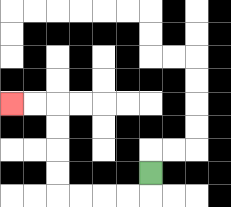{'start': '[6, 7]', 'end': '[0, 4]', 'path_directions': 'D,L,L,L,L,U,U,U,U,L,L', 'path_coordinates': '[[6, 7], [6, 8], [5, 8], [4, 8], [3, 8], [2, 8], [2, 7], [2, 6], [2, 5], [2, 4], [1, 4], [0, 4]]'}